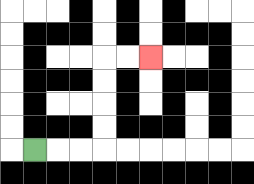{'start': '[1, 6]', 'end': '[6, 2]', 'path_directions': 'R,R,R,U,U,U,U,R,R', 'path_coordinates': '[[1, 6], [2, 6], [3, 6], [4, 6], [4, 5], [4, 4], [4, 3], [4, 2], [5, 2], [6, 2]]'}